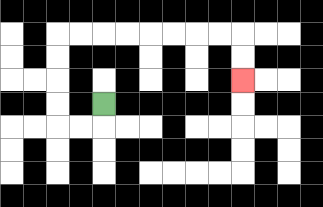{'start': '[4, 4]', 'end': '[10, 3]', 'path_directions': 'D,L,L,U,U,U,U,R,R,R,R,R,R,R,R,D,D', 'path_coordinates': '[[4, 4], [4, 5], [3, 5], [2, 5], [2, 4], [2, 3], [2, 2], [2, 1], [3, 1], [4, 1], [5, 1], [6, 1], [7, 1], [8, 1], [9, 1], [10, 1], [10, 2], [10, 3]]'}